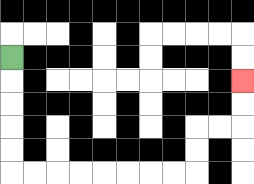{'start': '[0, 2]', 'end': '[10, 3]', 'path_directions': 'D,D,D,D,D,R,R,R,R,R,R,R,R,U,U,R,R,U,U', 'path_coordinates': '[[0, 2], [0, 3], [0, 4], [0, 5], [0, 6], [0, 7], [1, 7], [2, 7], [3, 7], [4, 7], [5, 7], [6, 7], [7, 7], [8, 7], [8, 6], [8, 5], [9, 5], [10, 5], [10, 4], [10, 3]]'}